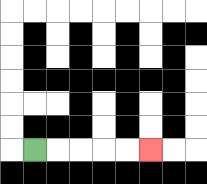{'start': '[1, 6]', 'end': '[6, 6]', 'path_directions': 'R,R,R,R,R', 'path_coordinates': '[[1, 6], [2, 6], [3, 6], [4, 6], [5, 6], [6, 6]]'}